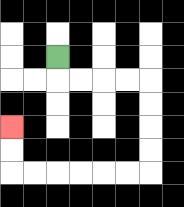{'start': '[2, 2]', 'end': '[0, 5]', 'path_directions': 'D,R,R,R,R,D,D,D,D,L,L,L,L,L,L,U,U', 'path_coordinates': '[[2, 2], [2, 3], [3, 3], [4, 3], [5, 3], [6, 3], [6, 4], [6, 5], [6, 6], [6, 7], [5, 7], [4, 7], [3, 7], [2, 7], [1, 7], [0, 7], [0, 6], [0, 5]]'}